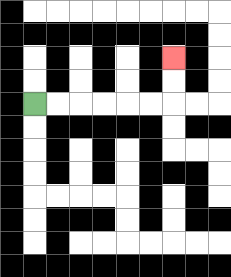{'start': '[1, 4]', 'end': '[7, 2]', 'path_directions': 'R,R,R,R,R,R,U,U', 'path_coordinates': '[[1, 4], [2, 4], [3, 4], [4, 4], [5, 4], [6, 4], [7, 4], [7, 3], [7, 2]]'}